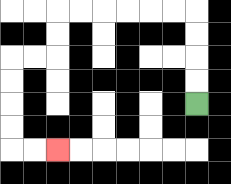{'start': '[8, 4]', 'end': '[2, 6]', 'path_directions': 'U,U,U,U,L,L,L,L,L,L,D,D,L,L,D,D,D,D,R,R', 'path_coordinates': '[[8, 4], [8, 3], [8, 2], [8, 1], [8, 0], [7, 0], [6, 0], [5, 0], [4, 0], [3, 0], [2, 0], [2, 1], [2, 2], [1, 2], [0, 2], [0, 3], [0, 4], [0, 5], [0, 6], [1, 6], [2, 6]]'}